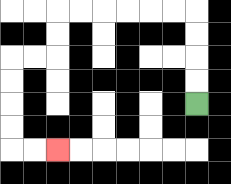{'start': '[8, 4]', 'end': '[2, 6]', 'path_directions': 'U,U,U,U,L,L,L,L,L,L,D,D,L,L,D,D,D,D,R,R', 'path_coordinates': '[[8, 4], [8, 3], [8, 2], [8, 1], [8, 0], [7, 0], [6, 0], [5, 0], [4, 0], [3, 0], [2, 0], [2, 1], [2, 2], [1, 2], [0, 2], [0, 3], [0, 4], [0, 5], [0, 6], [1, 6], [2, 6]]'}